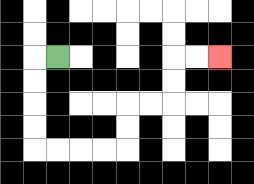{'start': '[2, 2]', 'end': '[9, 2]', 'path_directions': 'L,D,D,D,D,R,R,R,R,U,U,R,R,U,U,R,R', 'path_coordinates': '[[2, 2], [1, 2], [1, 3], [1, 4], [1, 5], [1, 6], [2, 6], [3, 6], [4, 6], [5, 6], [5, 5], [5, 4], [6, 4], [7, 4], [7, 3], [7, 2], [8, 2], [9, 2]]'}